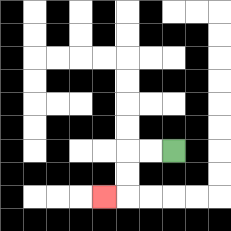{'start': '[7, 6]', 'end': '[4, 8]', 'path_directions': 'L,L,D,D,L', 'path_coordinates': '[[7, 6], [6, 6], [5, 6], [5, 7], [5, 8], [4, 8]]'}